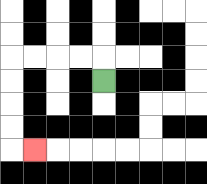{'start': '[4, 3]', 'end': '[1, 6]', 'path_directions': 'U,L,L,L,L,D,D,D,D,R', 'path_coordinates': '[[4, 3], [4, 2], [3, 2], [2, 2], [1, 2], [0, 2], [0, 3], [0, 4], [0, 5], [0, 6], [1, 6]]'}